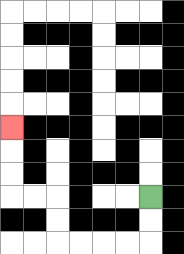{'start': '[6, 8]', 'end': '[0, 5]', 'path_directions': 'D,D,L,L,L,L,U,U,L,L,U,U,U', 'path_coordinates': '[[6, 8], [6, 9], [6, 10], [5, 10], [4, 10], [3, 10], [2, 10], [2, 9], [2, 8], [1, 8], [0, 8], [0, 7], [0, 6], [0, 5]]'}